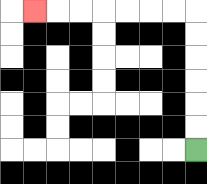{'start': '[8, 6]', 'end': '[1, 0]', 'path_directions': 'U,U,U,U,U,U,L,L,L,L,L,L,L', 'path_coordinates': '[[8, 6], [8, 5], [8, 4], [8, 3], [8, 2], [8, 1], [8, 0], [7, 0], [6, 0], [5, 0], [4, 0], [3, 0], [2, 0], [1, 0]]'}